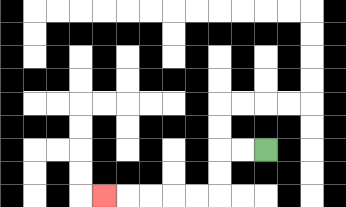{'start': '[11, 6]', 'end': '[4, 8]', 'path_directions': 'L,L,D,D,L,L,L,L,L', 'path_coordinates': '[[11, 6], [10, 6], [9, 6], [9, 7], [9, 8], [8, 8], [7, 8], [6, 8], [5, 8], [4, 8]]'}